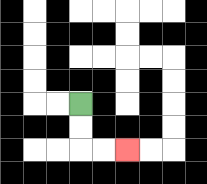{'start': '[3, 4]', 'end': '[5, 6]', 'path_directions': 'D,D,R,R', 'path_coordinates': '[[3, 4], [3, 5], [3, 6], [4, 6], [5, 6]]'}